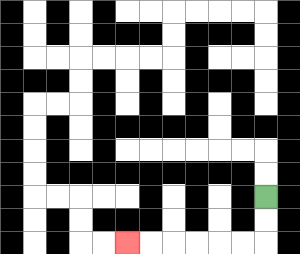{'start': '[11, 8]', 'end': '[5, 10]', 'path_directions': 'D,D,L,L,L,L,L,L', 'path_coordinates': '[[11, 8], [11, 9], [11, 10], [10, 10], [9, 10], [8, 10], [7, 10], [6, 10], [5, 10]]'}